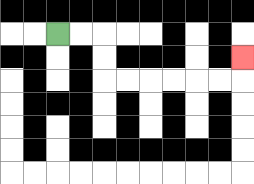{'start': '[2, 1]', 'end': '[10, 2]', 'path_directions': 'R,R,D,D,R,R,R,R,R,R,U', 'path_coordinates': '[[2, 1], [3, 1], [4, 1], [4, 2], [4, 3], [5, 3], [6, 3], [7, 3], [8, 3], [9, 3], [10, 3], [10, 2]]'}